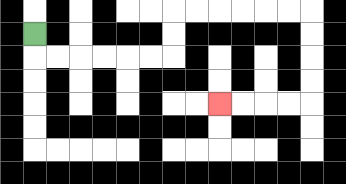{'start': '[1, 1]', 'end': '[9, 4]', 'path_directions': 'D,R,R,R,R,R,R,U,U,R,R,R,R,R,R,D,D,D,D,L,L,L,L', 'path_coordinates': '[[1, 1], [1, 2], [2, 2], [3, 2], [4, 2], [5, 2], [6, 2], [7, 2], [7, 1], [7, 0], [8, 0], [9, 0], [10, 0], [11, 0], [12, 0], [13, 0], [13, 1], [13, 2], [13, 3], [13, 4], [12, 4], [11, 4], [10, 4], [9, 4]]'}